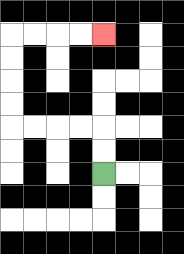{'start': '[4, 7]', 'end': '[4, 1]', 'path_directions': 'U,U,L,L,L,L,U,U,U,U,R,R,R,R', 'path_coordinates': '[[4, 7], [4, 6], [4, 5], [3, 5], [2, 5], [1, 5], [0, 5], [0, 4], [0, 3], [0, 2], [0, 1], [1, 1], [2, 1], [3, 1], [4, 1]]'}